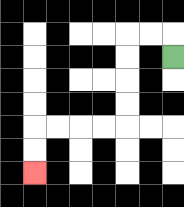{'start': '[7, 2]', 'end': '[1, 7]', 'path_directions': 'U,L,L,D,D,D,D,L,L,L,L,D,D', 'path_coordinates': '[[7, 2], [7, 1], [6, 1], [5, 1], [5, 2], [5, 3], [5, 4], [5, 5], [4, 5], [3, 5], [2, 5], [1, 5], [1, 6], [1, 7]]'}